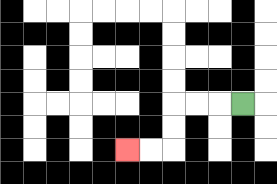{'start': '[10, 4]', 'end': '[5, 6]', 'path_directions': 'L,L,L,D,D,L,L', 'path_coordinates': '[[10, 4], [9, 4], [8, 4], [7, 4], [7, 5], [7, 6], [6, 6], [5, 6]]'}